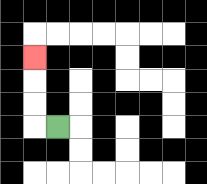{'start': '[2, 5]', 'end': '[1, 2]', 'path_directions': 'L,U,U,U', 'path_coordinates': '[[2, 5], [1, 5], [1, 4], [1, 3], [1, 2]]'}